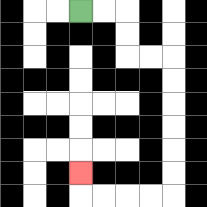{'start': '[3, 0]', 'end': '[3, 7]', 'path_directions': 'R,R,D,D,R,R,D,D,D,D,D,D,L,L,L,L,U', 'path_coordinates': '[[3, 0], [4, 0], [5, 0], [5, 1], [5, 2], [6, 2], [7, 2], [7, 3], [7, 4], [7, 5], [7, 6], [7, 7], [7, 8], [6, 8], [5, 8], [4, 8], [3, 8], [3, 7]]'}